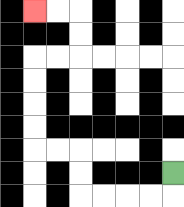{'start': '[7, 7]', 'end': '[1, 0]', 'path_directions': 'D,L,L,L,L,U,U,L,L,U,U,U,U,R,R,U,U,L,L', 'path_coordinates': '[[7, 7], [7, 8], [6, 8], [5, 8], [4, 8], [3, 8], [3, 7], [3, 6], [2, 6], [1, 6], [1, 5], [1, 4], [1, 3], [1, 2], [2, 2], [3, 2], [3, 1], [3, 0], [2, 0], [1, 0]]'}